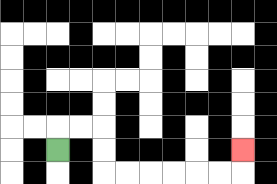{'start': '[2, 6]', 'end': '[10, 6]', 'path_directions': 'U,R,R,D,D,R,R,R,R,R,R,U', 'path_coordinates': '[[2, 6], [2, 5], [3, 5], [4, 5], [4, 6], [4, 7], [5, 7], [6, 7], [7, 7], [8, 7], [9, 7], [10, 7], [10, 6]]'}